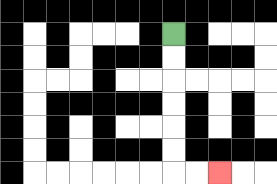{'start': '[7, 1]', 'end': '[9, 7]', 'path_directions': 'D,D,D,D,D,D,R,R', 'path_coordinates': '[[7, 1], [7, 2], [7, 3], [7, 4], [7, 5], [7, 6], [7, 7], [8, 7], [9, 7]]'}